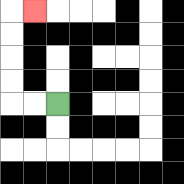{'start': '[2, 4]', 'end': '[1, 0]', 'path_directions': 'L,L,U,U,U,U,R', 'path_coordinates': '[[2, 4], [1, 4], [0, 4], [0, 3], [0, 2], [0, 1], [0, 0], [1, 0]]'}